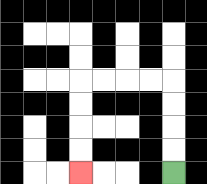{'start': '[7, 7]', 'end': '[3, 7]', 'path_directions': 'U,U,U,U,L,L,L,L,D,D,D,D', 'path_coordinates': '[[7, 7], [7, 6], [7, 5], [7, 4], [7, 3], [6, 3], [5, 3], [4, 3], [3, 3], [3, 4], [3, 5], [3, 6], [3, 7]]'}